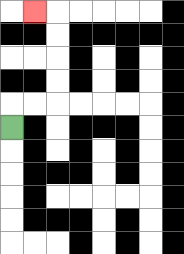{'start': '[0, 5]', 'end': '[1, 0]', 'path_directions': 'U,R,R,U,U,U,U,L', 'path_coordinates': '[[0, 5], [0, 4], [1, 4], [2, 4], [2, 3], [2, 2], [2, 1], [2, 0], [1, 0]]'}